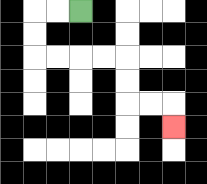{'start': '[3, 0]', 'end': '[7, 5]', 'path_directions': 'L,L,D,D,R,R,R,R,D,D,R,R,D', 'path_coordinates': '[[3, 0], [2, 0], [1, 0], [1, 1], [1, 2], [2, 2], [3, 2], [4, 2], [5, 2], [5, 3], [5, 4], [6, 4], [7, 4], [7, 5]]'}